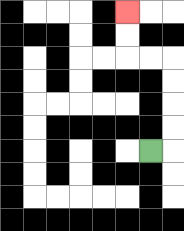{'start': '[6, 6]', 'end': '[5, 0]', 'path_directions': 'R,U,U,U,U,L,L,U,U', 'path_coordinates': '[[6, 6], [7, 6], [7, 5], [7, 4], [7, 3], [7, 2], [6, 2], [5, 2], [5, 1], [5, 0]]'}